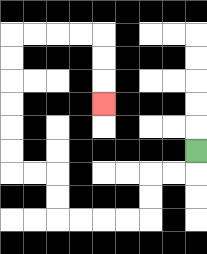{'start': '[8, 6]', 'end': '[4, 4]', 'path_directions': 'D,L,L,D,D,L,L,L,L,U,U,L,L,U,U,U,U,U,U,R,R,R,R,D,D,D', 'path_coordinates': '[[8, 6], [8, 7], [7, 7], [6, 7], [6, 8], [6, 9], [5, 9], [4, 9], [3, 9], [2, 9], [2, 8], [2, 7], [1, 7], [0, 7], [0, 6], [0, 5], [0, 4], [0, 3], [0, 2], [0, 1], [1, 1], [2, 1], [3, 1], [4, 1], [4, 2], [4, 3], [4, 4]]'}